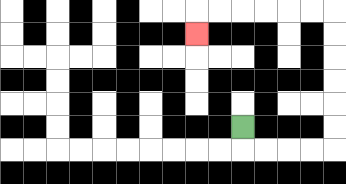{'start': '[10, 5]', 'end': '[8, 1]', 'path_directions': 'D,R,R,R,R,U,U,U,U,U,U,L,L,L,L,L,L,D', 'path_coordinates': '[[10, 5], [10, 6], [11, 6], [12, 6], [13, 6], [14, 6], [14, 5], [14, 4], [14, 3], [14, 2], [14, 1], [14, 0], [13, 0], [12, 0], [11, 0], [10, 0], [9, 0], [8, 0], [8, 1]]'}